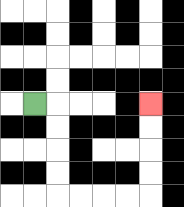{'start': '[1, 4]', 'end': '[6, 4]', 'path_directions': 'R,D,D,D,D,R,R,R,R,U,U,U,U', 'path_coordinates': '[[1, 4], [2, 4], [2, 5], [2, 6], [2, 7], [2, 8], [3, 8], [4, 8], [5, 8], [6, 8], [6, 7], [6, 6], [6, 5], [6, 4]]'}